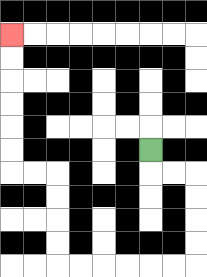{'start': '[6, 6]', 'end': '[0, 1]', 'path_directions': 'D,R,R,D,D,D,D,L,L,L,L,L,L,U,U,U,U,L,L,U,U,U,U,U,U', 'path_coordinates': '[[6, 6], [6, 7], [7, 7], [8, 7], [8, 8], [8, 9], [8, 10], [8, 11], [7, 11], [6, 11], [5, 11], [4, 11], [3, 11], [2, 11], [2, 10], [2, 9], [2, 8], [2, 7], [1, 7], [0, 7], [0, 6], [0, 5], [0, 4], [0, 3], [0, 2], [0, 1]]'}